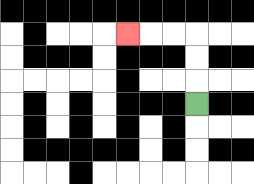{'start': '[8, 4]', 'end': '[5, 1]', 'path_directions': 'U,U,U,L,L,L', 'path_coordinates': '[[8, 4], [8, 3], [8, 2], [8, 1], [7, 1], [6, 1], [5, 1]]'}